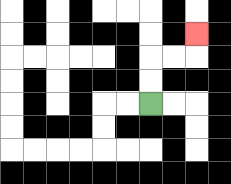{'start': '[6, 4]', 'end': '[8, 1]', 'path_directions': 'U,U,R,R,U', 'path_coordinates': '[[6, 4], [6, 3], [6, 2], [7, 2], [8, 2], [8, 1]]'}